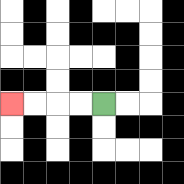{'start': '[4, 4]', 'end': '[0, 4]', 'path_directions': 'L,L,L,L', 'path_coordinates': '[[4, 4], [3, 4], [2, 4], [1, 4], [0, 4]]'}